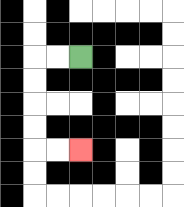{'start': '[3, 2]', 'end': '[3, 6]', 'path_directions': 'L,L,D,D,D,D,R,R', 'path_coordinates': '[[3, 2], [2, 2], [1, 2], [1, 3], [1, 4], [1, 5], [1, 6], [2, 6], [3, 6]]'}